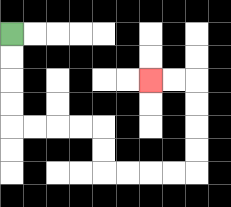{'start': '[0, 1]', 'end': '[6, 3]', 'path_directions': 'D,D,D,D,R,R,R,R,D,D,R,R,R,R,U,U,U,U,L,L', 'path_coordinates': '[[0, 1], [0, 2], [0, 3], [0, 4], [0, 5], [1, 5], [2, 5], [3, 5], [4, 5], [4, 6], [4, 7], [5, 7], [6, 7], [7, 7], [8, 7], [8, 6], [8, 5], [8, 4], [8, 3], [7, 3], [6, 3]]'}